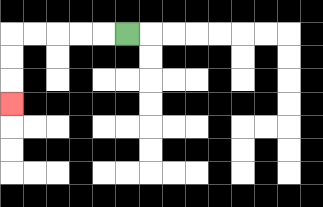{'start': '[5, 1]', 'end': '[0, 4]', 'path_directions': 'L,L,L,L,L,D,D,D', 'path_coordinates': '[[5, 1], [4, 1], [3, 1], [2, 1], [1, 1], [0, 1], [0, 2], [0, 3], [0, 4]]'}